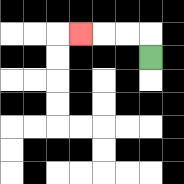{'start': '[6, 2]', 'end': '[3, 1]', 'path_directions': 'U,L,L,L', 'path_coordinates': '[[6, 2], [6, 1], [5, 1], [4, 1], [3, 1]]'}